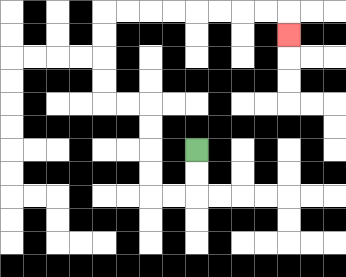{'start': '[8, 6]', 'end': '[12, 1]', 'path_directions': 'D,D,L,L,U,U,U,U,L,L,U,U,U,U,R,R,R,R,R,R,R,R,D', 'path_coordinates': '[[8, 6], [8, 7], [8, 8], [7, 8], [6, 8], [6, 7], [6, 6], [6, 5], [6, 4], [5, 4], [4, 4], [4, 3], [4, 2], [4, 1], [4, 0], [5, 0], [6, 0], [7, 0], [8, 0], [9, 0], [10, 0], [11, 0], [12, 0], [12, 1]]'}